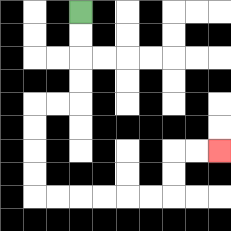{'start': '[3, 0]', 'end': '[9, 6]', 'path_directions': 'D,D,D,D,L,L,D,D,D,D,R,R,R,R,R,R,U,U,R,R', 'path_coordinates': '[[3, 0], [3, 1], [3, 2], [3, 3], [3, 4], [2, 4], [1, 4], [1, 5], [1, 6], [1, 7], [1, 8], [2, 8], [3, 8], [4, 8], [5, 8], [6, 8], [7, 8], [7, 7], [7, 6], [8, 6], [9, 6]]'}